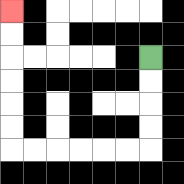{'start': '[6, 2]', 'end': '[0, 0]', 'path_directions': 'D,D,D,D,L,L,L,L,L,L,U,U,U,U,U,U', 'path_coordinates': '[[6, 2], [6, 3], [6, 4], [6, 5], [6, 6], [5, 6], [4, 6], [3, 6], [2, 6], [1, 6], [0, 6], [0, 5], [0, 4], [0, 3], [0, 2], [0, 1], [0, 0]]'}